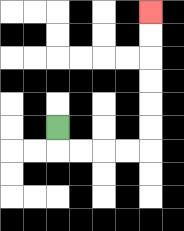{'start': '[2, 5]', 'end': '[6, 0]', 'path_directions': 'D,R,R,R,R,U,U,U,U,U,U', 'path_coordinates': '[[2, 5], [2, 6], [3, 6], [4, 6], [5, 6], [6, 6], [6, 5], [6, 4], [6, 3], [6, 2], [6, 1], [6, 0]]'}